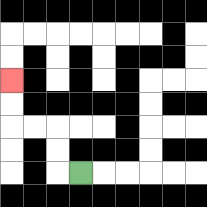{'start': '[3, 7]', 'end': '[0, 3]', 'path_directions': 'L,U,U,L,L,U,U', 'path_coordinates': '[[3, 7], [2, 7], [2, 6], [2, 5], [1, 5], [0, 5], [0, 4], [0, 3]]'}